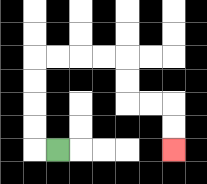{'start': '[2, 6]', 'end': '[7, 6]', 'path_directions': 'L,U,U,U,U,R,R,R,R,D,D,R,R,D,D', 'path_coordinates': '[[2, 6], [1, 6], [1, 5], [1, 4], [1, 3], [1, 2], [2, 2], [3, 2], [4, 2], [5, 2], [5, 3], [5, 4], [6, 4], [7, 4], [7, 5], [7, 6]]'}